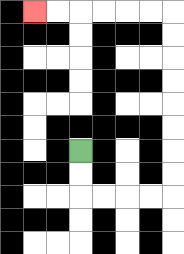{'start': '[3, 6]', 'end': '[1, 0]', 'path_directions': 'D,D,R,R,R,R,U,U,U,U,U,U,U,U,L,L,L,L,L,L', 'path_coordinates': '[[3, 6], [3, 7], [3, 8], [4, 8], [5, 8], [6, 8], [7, 8], [7, 7], [7, 6], [7, 5], [7, 4], [7, 3], [7, 2], [7, 1], [7, 0], [6, 0], [5, 0], [4, 0], [3, 0], [2, 0], [1, 0]]'}